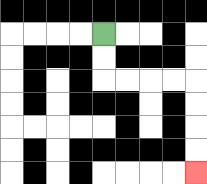{'start': '[4, 1]', 'end': '[8, 7]', 'path_directions': 'D,D,R,R,R,R,D,D,D,D', 'path_coordinates': '[[4, 1], [4, 2], [4, 3], [5, 3], [6, 3], [7, 3], [8, 3], [8, 4], [8, 5], [8, 6], [8, 7]]'}